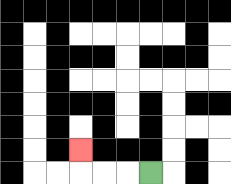{'start': '[6, 7]', 'end': '[3, 6]', 'path_directions': 'L,L,L,U', 'path_coordinates': '[[6, 7], [5, 7], [4, 7], [3, 7], [3, 6]]'}